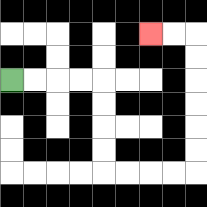{'start': '[0, 3]', 'end': '[6, 1]', 'path_directions': 'R,R,R,R,D,D,D,D,R,R,R,R,U,U,U,U,U,U,L,L', 'path_coordinates': '[[0, 3], [1, 3], [2, 3], [3, 3], [4, 3], [4, 4], [4, 5], [4, 6], [4, 7], [5, 7], [6, 7], [7, 7], [8, 7], [8, 6], [8, 5], [8, 4], [8, 3], [8, 2], [8, 1], [7, 1], [6, 1]]'}